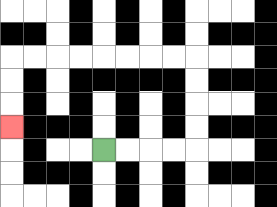{'start': '[4, 6]', 'end': '[0, 5]', 'path_directions': 'R,R,R,R,U,U,U,U,L,L,L,L,L,L,L,L,D,D,D', 'path_coordinates': '[[4, 6], [5, 6], [6, 6], [7, 6], [8, 6], [8, 5], [8, 4], [8, 3], [8, 2], [7, 2], [6, 2], [5, 2], [4, 2], [3, 2], [2, 2], [1, 2], [0, 2], [0, 3], [0, 4], [0, 5]]'}